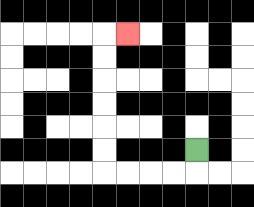{'start': '[8, 6]', 'end': '[5, 1]', 'path_directions': 'D,L,L,L,L,U,U,U,U,U,U,R', 'path_coordinates': '[[8, 6], [8, 7], [7, 7], [6, 7], [5, 7], [4, 7], [4, 6], [4, 5], [4, 4], [4, 3], [4, 2], [4, 1], [5, 1]]'}